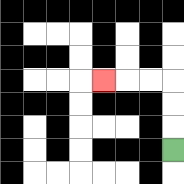{'start': '[7, 6]', 'end': '[4, 3]', 'path_directions': 'U,U,U,L,L,L', 'path_coordinates': '[[7, 6], [7, 5], [7, 4], [7, 3], [6, 3], [5, 3], [4, 3]]'}